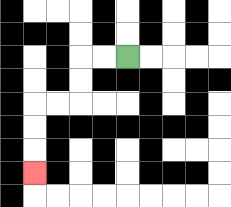{'start': '[5, 2]', 'end': '[1, 7]', 'path_directions': 'L,L,D,D,L,L,D,D,D', 'path_coordinates': '[[5, 2], [4, 2], [3, 2], [3, 3], [3, 4], [2, 4], [1, 4], [1, 5], [1, 6], [1, 7]]'}